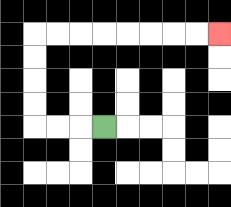{'start': '[4, 5]', 'end': '[9, 1]', 'path_directions': 'L,L,L,U,U,U,U,R,R,R,R,R,R,R,R', 'path_coordinates': '[[4, 5], [3, 5], [2, 5], [1, 5], [1, 4], [1, 3], [1, 2], [1, 1], [2, 1], [3, 1], [4, 1], [5, 1], [6, 1], [7, 1], [8, 1], [9, 1]]'}